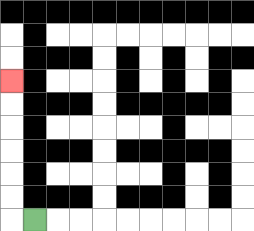{'start': '[1, 9]', 'end': '[0, 3]', 'path_directions': 'L,U,U,U,U,U,U', 'path_coordinates': '[[1, 9], [0, 9], [0, 8], [0, 7], [0, 6], [0, 5], [0, 4], [0, 3]]'}